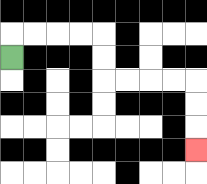{'start': '[0, 2]', 'end': '[8, 6]', 'path_directions': 'U,R,R,R,R,D,D,R,R,R,R,D,D,D', 'path_coordinates': '[[0, 2], [0, 1], [1, 1], [2, 1], [3, 1], [4, 1], [4, 2], [4, 3], [5, 3], [6, 3], [7, 3], [8, 3], [8, 4], [8, 5], [8, 6]]'}